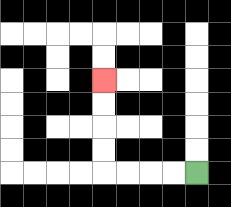{'start': '[8, 7]', 'end': '[4, 3]', 'path_directions': 'L,L,L,L,U,U,U,U', 'path_coordinates': '[[8, 7], [7, 7], [6, 7], [5, 7], [4, 7], [4, 6], [4, 5], [4, 4], [4, 3]]'}